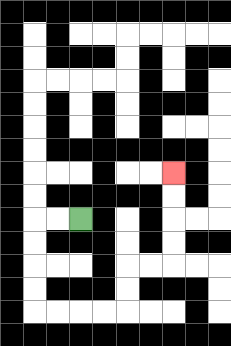{'start': '[3, 9]', 'end': '[7, 7]', 'path_directions': 'L,L,D,D,D,D,R,R,R,R,U,U,R,R,U,U,U,U', 'path_coordinates': '[[3, 9], [2, 9], [1, 9], [1, 10], [1, 11], [1, 12], [1, 13], [2, 13], [3, 13], [4, 13], [5, 13], [5, 12], [5, 11], [6, 11], [7, 11], [7, 10], [7, 9], [7, 8], [7, 7]]'}